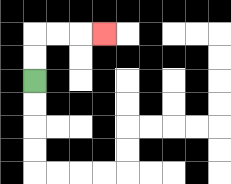{'start': '[1, 3]', 'end': '[4, 1]', 'path_directions': 'U,U,R,R,R', 'path_coordinates': '[[1, 3], [1, 2], [1, 1], [2, 1], [3, 1], [4, 1]]'}